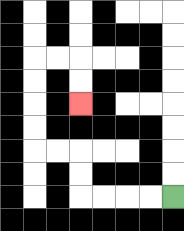{'start': '[7, 8]', 'end': '[3, 4]', 'path_directions': 'L,L,L,L,U,U,L,L,U,U,U,U,R,R,D,D', 'path_coordinates': '[[7, 8], [6, 8], [5, 8], [4, 8], [3, 8], [3, 7], [3, 6], [2, 6], [1, 6], [1, 5], [1, 4], [1, 3], [1, 2], [2, 2], [3, 2], [3, 3], [3, 4]]'}